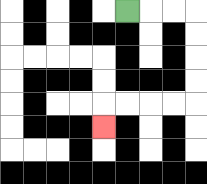{'start': '[5, 0]', 'end': '[4, 5]', 'path_directions': 'R,R,R,D,D,D,D,L,L,L,L,D', 'path_coordinates': '[[5, 0], [6, 0], [7, 0], [8, 0], [8, 1], [8, 2], [8, 3], [8, 4], [7, 4], [6, 4], [5, 4], [4, 4], [4, 5]]'}